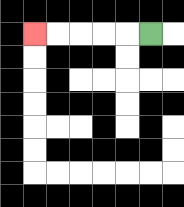{'start': '[6, 1]', 'end': '[1, 1]', 'path_directions': 'L,L,L,L,L', 'path_coordinates': '[[6, 1], [5, 1], [4, 1], [3, 1], [2, 1], [1, 1]]'}